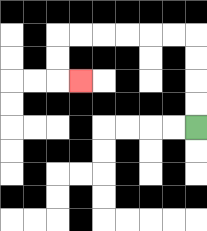{'start': '[8, 5]', 'end': '[3, 3]', 'path_directions': 'U,U,U,U,L,L,L,L,L,L,D,D,R', 'path_coordinates': '[[8, 5], [8, 4], [8, 3], [8, 2], [8, 1], [7, 1], [6, 1], [5, 1], [4, 1], [3, 1], [2, 1], [2, 2], [2, 3], [3, 3]]'}